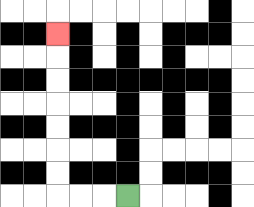{'start': '[5, 8]', 'end': '[2, 1]', 'path_directions': 'L,L,L,U,U,U,U,U,U,U', 'path_coordinates': '[[5, 8], [4, 8], [3, 8], [2, 8], [2, 7], [2, 6], [2, 5], [2, 4], [2, 3], [2, 2], [2, 1]]'}